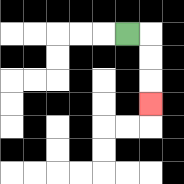{'start': '[5, 1]', 'end': '[6, 4]', 'path_directions': 'R,D,D,D', 'path_coordinates': '[[5, 1], [6, 1], [6, 2], [6, 3], [6, 4]]'}